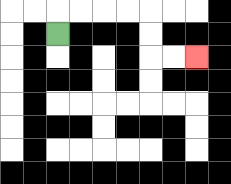{'start': '[2, 1]', 'end': '[8, 2]', 'path_directions': 'U,R,R,R,R,D,D,R,R', 'path_coordinates': '[[2, 1], [2, 0], [3, 0], [4, 0], [5, 0], [6, 0], [6, 1], [6, 2], [7, 2], [8, 2]]'}